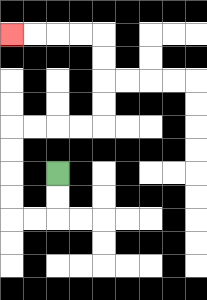{'start': '[2, 7]', 'end': '[0, 1]', 'path_directions': 'D,D,L,L,U,U,U,U,R,R,R,R,U,U,U,U,L,L,L,L', 'path_coordinates': '[[2, 7], [2, 8], [2, 9], [1, 9], [0, 9], [0, 8], [0, 7], [0, 6], [0, 5], [1, 5], [2, 5], [3, 5], [4, 5], [4, 4], [4, 3], [4, 2], [4, 1], [3, 1], [2, 1], [1, 1], [0, 1]]'}